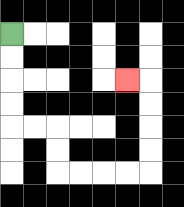{'start': '[0, 1]', 'end': '[5, 3]', 'path_directions': 'D,D,D,D,R,R,D,D,R,R,R,R,U,U,U,U,L', 'path_coordinates': '[[0, 1], [0, 2], [0, 3], [0, 4], [0, 5], [1, 5], [2, 5], [2, 6], [2, 7], [3, 7], [4, 7], [5, 7], [6, 7], [6, 6], [6, 5], [6, 4], [6, 3], [5, 3]]'}